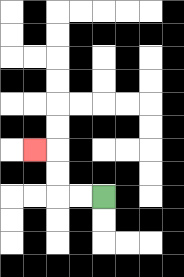{'start': '[4, 8]', 'end': '[1, 6]', 'path_directions': 'L,L,U,U,L', 'path_coordinates': '[[4, 8], [3, 8], [2, 8], [2, 7], [2, 6], [1, 6]]'}